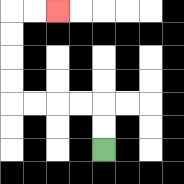{'start': '[4, 6]', 'end': '[2, 0]', 'path_directions': 'U,U,L,L,L,L,U,U,U,U,R,R', 'path_coordinates': '[[4, 6], [4, 5], [4, 4], [3, 4], [2, 4], [1, 4], [0, 4], [0, 3], [0, 2], [0, 1], [0, 0], [1, 0], [2, 0]]'}